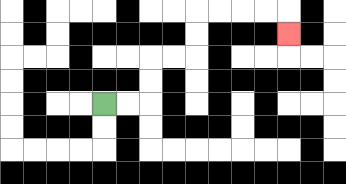{'start': '[4, 4]', 'end': '[12, 1]', 'path_directions': 'R,R,U,U,R,R,U,U,R,R,R,R,D', 'path_coordinates': '[[4, 4], [5, 4], [6, 4], [6, 3], [6, 2], [7, 2], [8, 2], [8, 1], [8, 0], [9, 0], [10, 0], [11, 0], [12, 0], [12, 1]]'}